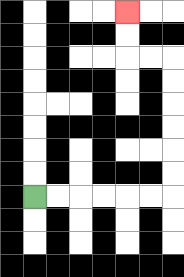{'start': '[1, 8]', 'end': '[5, 0]', 'path_directions': 'R,R,R,R,R,R,U,U,U,U,U,U,L,L,U,U', 'path_coordinates': '[[1, 8], [2, 8], [3, 8], [4, 8], [5, 8], [6, 8], [7, 8], [7, 7], [7, 6], [7, 5], [7, 4], [7, 3], [7, 2], [6, 2], [5, 2], [5, 1], [5, 0]]'}